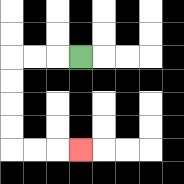{'start': '[3, 2]', 'end': '[3, 6]', 'path_directions': 'L,L,L,D,D,D,D,R,R,R', 'path_coordinates': '[[3, 2], [2, 2], [1, 2], [0, 2], [0, 3], [0, 4], [0, 5], [0, 6], [1, 6], [2, 6], [3, 6]]'}